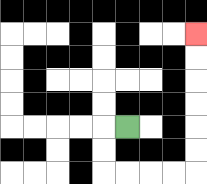{'start': '[5, 5]', 'end': '[8, 1]', 'path_directions': 'L,D,D,R,R,R,R,U,U,U,U,U,U', 'path_coordinates': '[[5, 5], [4, 5], [4, 6], [4, 7], [5, 7], [6, 7], [7, 7], [8, 7], [8, 6], [8, 5], [8, 4], [8, 3], [8, 2], [8, 1]]'}